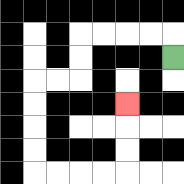{'start': '[7, 2]', 'end': '[5, 4]', 'path_directions': 'U,L,L,L,L,D,D,L,L,D,D,D,D,R,R,R,R,U,U,U', 'path_coordinates': '[[7, 2], [7, 1], [6, 1], [5, 1], [4, 1], [3, 1], [3, 2], [3, 3], [2, 3], [1, 3], [1, 4], [1, 5], [1, 6], [1, 7], [2, 7], [3, 7], [4, 7], [5, 7], [5, 6], [5, 5], [5, 4]]'}